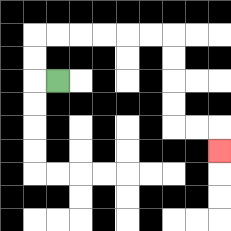{'start': '[2, 3]', 'end': '[9, 6]', 'path_directions': 'L,U,U,R,R,R,R,R,R,D,D,D,D,R,R,D', 'path_coordinates': '[[2, 3], [1, 3], [1, 2], [1, 1], [2, 1], [3, 1], [4, 1], [5, 1], [6, 1], [7, 1], [7, 2], [7, 3], [7, 4], [7, 5], [8, 5], [9, 5], [9, 6]]'}